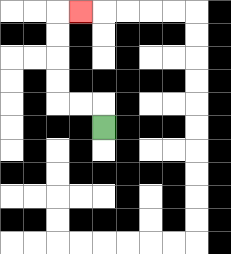{'start': '[4, 5]', 'end': '[3, 0]', 'path_directions': 'U,L,L,U,U,U,U,R', 'path_coordinates': '[[4, 5], [4, 4], [3, 4], [2, 4], [2, 3], [2, 2], [2, 1], [2, 0], [3, 0]]'}